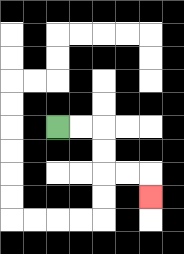{'start': '[2, 5]', 'end': '[6, 8]', 'path_directions': 'R,R,D,D,R,R,D', 'path_coordinates': '[[2, 5], [3, 5], [4, 5], [4, 6], [4, 7], [5, 7], [6, 7], [6, 8]]'}